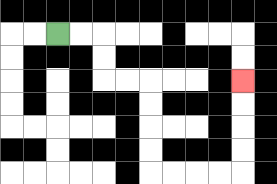{'start': '[2, 1]', 'end': '[10, 3]', 'path_directions': 'R,R,D,D,R,R,D,D,D,D,R,R,R,R,U,U,U,U', 'path_coordinates': '[[2, 1], [3, 1], [4, 1], [4, 2], [4, 3], [5, 3], [6, 3], [6, 4], [6, 5], [6, 6], [6, 7], [7, 7], [8, 7], [9, 7], [10, 7], [10, 6], [10, 5], [10, 4], [10, 3]]'}